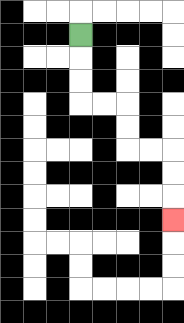{'start': '[3, 1]', 'end': '[7, 9]', 'path_directions': 'D,D,D,R,R,D,D,R,R,D,D,D', 'path_coordinates': '[[3, 1], [3, 2], [3, 3], [3, 4], [4, 4], [5, 4], [5, 5], [5, 6], [6, 6], [7, 6], [7, 7], [7, 8], [7, 9]]'}